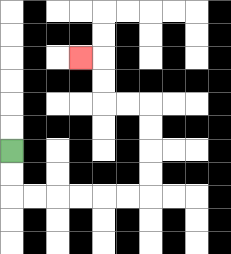{'start': '[0, 6]', 'end': '[3, 2]', 'path_directions': 'D,D,R,R,R,R,R,R,U,U,U,U,L,L,U,U,L', 'path_coordinates': '[[0, 6], [0, 7], [0, 8], [1, 8], [2, 8], [3, 8], [4, 8], [5, 8], [6, 8], [6, 7], [6, 6], [6, 5], [6, 4], [5, 4], [4, 4], [4, 3], [4, 2], [3, 2]]'}